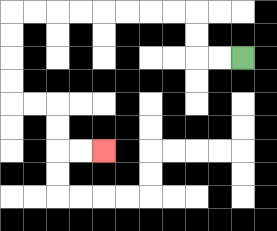{'start': '[10, 2]', 'end': '[4, 6]', 'path_directions': 'L,L,U,U,L,L,L,L,L,L,L,L,D,D,D,D,R,R,D,D,R,R', 'path_coordinates': '[[10, 2], [9, 2], [8, 2], [8, 1], [8, 0], [7, 0], [6, 0], [5, 0], [4, 0], [3, 0], [2, 0], [1, 0], [0, 0], [0, 1], [0, 2], [0, 3], [0, 4], [1, 4], [2, 4], [2, 5], [2, 6], [3, 6], [4, 6]]'}